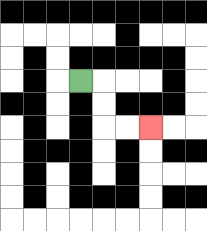{'start': '[3, 3]', 'end': '[6, 5]', 'path_directions': 'R,D,D,R,R', 'path_coordinates': '[[3, 3], [4, 3], [4, 4], [4, 5], [5, 5], [6, 5]]'}